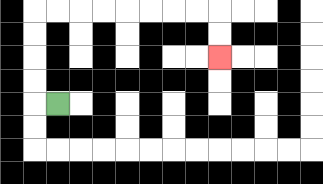{'start': '[2, 4]', 'end': '[9, 2]', 'path_directions': 'L,U,U,U,U,R,R,R,R,R,R,R,R,D,D', 'path_coordinates': '[[2, 4], [1, 4], [1, 3], [1, 2], [1, 1], [1, 0], [2, 0], [3, 0], [4, 0], [5, 0], [6, 0], [7, 0], [8, 0], [9, 0], [9, 1], [9, 2]]'}